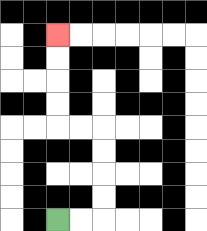{'start': '[2, 9]', 'end': '[2, 1]', 'path_directions': 'R,R,U,U,U,U,L,L,U,U,U,U', 'path_coordinates': '[[2, 9], [3, 9], [4, 9], [4, 8], [4, 7], [4, 6], [4, 5], [3, 5], [2, 5], [2, 4], [2, 3], [2, 2], [2, 1]]'}